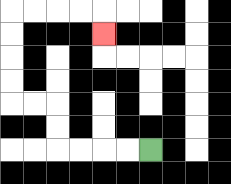{'start': '[6, 6]', 'end': '[4, 1]', 'path_directions': 'L,L,L,L,U,U,L,L,U,U,U,U,R,R,R,R,D', 'path_coordinates': '[[6, 6], [5, 6], [4, 6], [3, 6], [2, 6], [2, 5], [2, 4], [1, 4], [0, 4], [0, 3], [0, 2], [0, 1], [0, 0], [1, 0], [2, 0], [3, 0], [4, 0], [4, 1]]'}